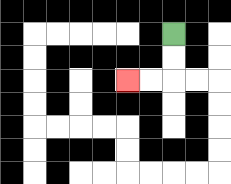{'start': '[7, 1]', 'end': '[5, 3]', 'path_directions': 'D,D,L,L', 'path_coordinates': '[[7, 1], [7, 2], [7, 3], [6, 3], [5, 3]]'}